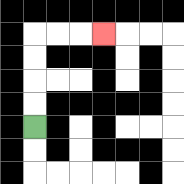{'start': '[1, 5]', 'end': '[4, 1]', 'path_directions': 'U,U,U,U,R,R,R', 'path_coordinates': '[[1, 5], [1, 4], [1, 3], [1, 2], [1, 1], [2, 1], [3, 1], [4, 1]]'}